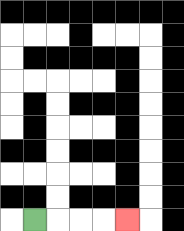{'start': '[1, 9]', 'end': '[5, 9]', 'path_directions': 'R,R,R,R', 'path_coordinates': '[[1, 9], [2, 9], [3, 9], [4, 9], [5, 9]]'}